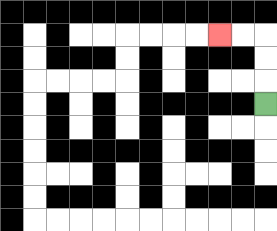{'start': '[11, 4]', 'end': '[9, 1]', 'path_directions': 'U,U,U,L,L', 'path_coordinates': '[[11, 4], [11, 3], [11, 2], [11, 1], [10, 1], [9, 1]]'}